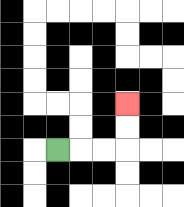{'start': '[2, 6]', 'end': '[5, 4]', 'path_directions': 'R,R,R,U,U', 'path_coordinates': '[[2, 6], [3, 6], [4, 6], [5, 6], [5, 5], [5, 4]]'}